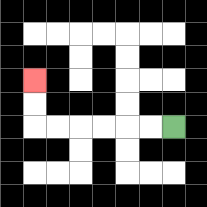{'start': '[7, 5]', 'end': '[1, 3]', 'path_directions': 'L,L,L,L,L,L,U,U', 'path_coordinates': '[[7, 5], [6, 5], [5, 5], [4, 5], [3, 5], [2, 5], [1, 5], [1, 4], [1, 3]]'}